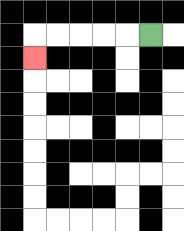{'start': '[6, 1]', 'end': '[1, 2]', 'path_directions': 'L,L,L,L,L,D', 'path_coordinates': '[[6, 1], [5, 1], [4, 1], [3, 1], [2, 1], [1, 1], [1, 2]]'}